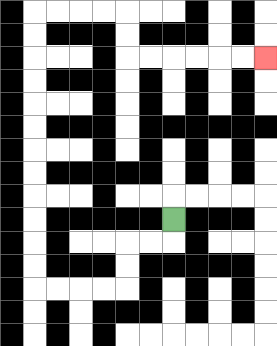{'start': '[7, 9]', 'end': '[11, 2]', 'path_directions': 'D,L,L,D,D,L,L,L,L,U,U,U,U,U,U,U,U,U,U,U,U,R,R,R,R,D,D,R,R,R,R,R,R', 'path_coordinates': '[[7, 9], [7, 10], [6, 10], [5, 10], [5, 11], [5, 12], [4, 12], [3, 12], [2, 12], [1, 12], [1, 11], [1, 10], [1, 9], [1, 8], [1, 7], [1, 6], [1, 5], [1, 4], [1, 3], [1, 2], [1, 1], [1, 0], [2, 0], [3, 0], [4, 0], [5, 0], [5, 1], [5, 2], [6, 2], [7, 2], [8, 2], [9, 2], [10, 2], [11, 2]]'}